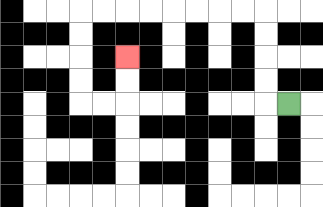{'start': '[12, 4]', 'end': '[5, 2]', 'path_directions': 'L,U,U,U,U,L,L,L,L,L,L,L,L,D,D,D,D,R,R,U,U', 'path_coordinates': '[[12, 4], [11, 4], [11, 3], [11, 2], [11, 1], [11, 0], [10, 0], [9, 0], [8, 0], [7, 0], [6, 0], [5, 0], [4, 0], [3, 0], [3, 1], [3, 2], [3, 3], [3, 4], [4, 4], [5, 4], [5, 3], [5, 2]]'}